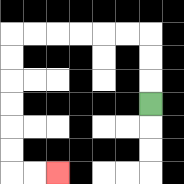{'start': '[6, 4]', 'end': '[2, 7]', 'path_directions': 'U,U,U,L,L,L,L,L,L,D,D,D,D,D,D,R,R', 'path_coordinates': '[[6, 4], [6, 3], [6, 2], [6, 1], [5, 1], [4, 1], [3, 1], [2, 1], [1, 1], [0, 1], [0, 2], [0, 3], [0, 4], [0, 5], [0, 6], [0, 7], [1, 7], [2, 7]]'}